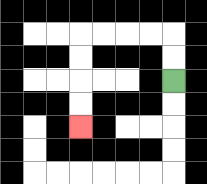{'start': '[7, 3]', 'end': '[3, 5]', 'path_directions': 'U,U,L,L,L,L,D,D,D,D', 'path_coordinates': '[[7, 3], [7, 2], [7, 1], [6, 1], [5, 1], [4, 1], [3, 1], [3, 2], [3, 3], [3, 4], [3, 5]]'}